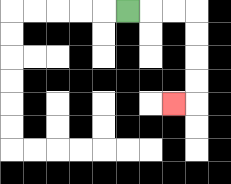{'start': '[5, 0]', 'end': '[7, 4]', 'path_directions': 'R,R,R,D,D,D,D,L', 'path_coordinates': '[[5, 0], [6, 0], [7, 0], [8, 0], [8, 1], [8, 2], [8, 3], [8, 4], [7, 4]]'}